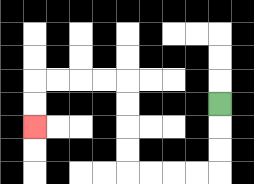{'start': '[9, 4]', 'end': '[1, 5]', 'path_directions': 'D,D,D,L,L,L,L,U,U,U,U,L,L,L,L,D,D', 'path_coordinates': '[[9, 4], [9, 5], [9, 6], [9, 7], [8, 7], [7, 7], [6, 7], [5, 7], [5, 6], [5, 5], [5, 4], [5, 3], [4, 3], [3, 3], [2, 3], [1, 3], [1, 4], [1, 5]]'}